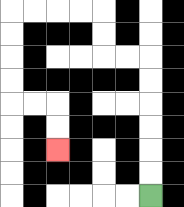{'start': '[6, 8]', 'end': '[2, 6]', 'path_directions': 'U,U,U,U,U,U,L,L,U,U,L,L,L,L,D,D,D,D,R,R,D,D', 'path_coordinates': '[[6, 8], [6, 7], [6, 6], [6, 5], [6, 4], [6, 3], [6, 2], [5, 2], [4, 2], [4, 1], [4, 0], [3, 0], [2, 0], [1, 0], [0, 0], [0, 1], [0, 2], [0, 3], [0, 4], [1, 4], [2, 4], [2, 5], [2, 6]]'}